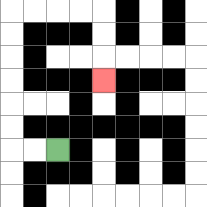{'start': '[2, 6]', 'end': '[4, 3]', 'path_directions': 'L,L,U,U,U,U,U,U,R,R,R,R,D,D,D', 'path_coordinates': '[[2, 6], [1, 6], [0, 6], [0, 5], [0, 4], [0, 3], [0, 2], [0, 1], [0, 0], [1, 0], [2, 0], [3, 0], [4, 0], [4, 1], [4, 2], [4, 3]]'}